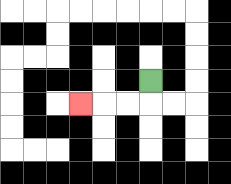{'start': '[6, 3]', 'end': '[3, 4]', 'path_directions': 'D,L,L,L', 'path_coordinates': '[[6, 3], [6, 4], [5, 4], [4, 4], [3, 4]]'}